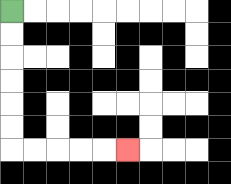{'start': '[0, 0]', 'end': '[5, 6]', 'path_directions': 'D,D,D,D,D,D,R,R,R,R,R', 'path_coordinates': '[[0, 0], [0, 1], [0, 2], [0, 3], [0, 4], [0, 5], [0, 6], [1, 6], [2, 6], [3, 6], [4, 6], [5, 6]]'}